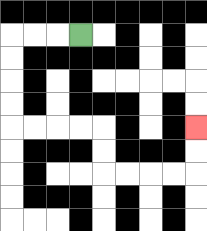{'start': '[3, 1]', 'end': '[8, 5]', 'path_directions': 'L,L,L,D,D,D,D,R,R,R,R,D,D,R,R,R,R,U,U', 'path_coordinates': '[[3, 1], [2, 1], [1, 1], [0, 1], [0, 2], [0, 3], [0, 4], [0, 5], [1, 5], [2, 5], [3, 5], [4, 5], [4, 6], [4, 7], [5, 7], [6, 7], [7, 7], [8, 7], [8, 6], [8, 5]]'}